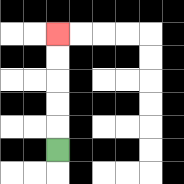{'start': '[2, 6]', 'end': '[2, 1]', 'path_directions': 'U,U,U,U,U', 'path_coordinates': '[[2, 6], [2, 5], [2, 4], [2, 3], [2, 2], [2, 1]]'}